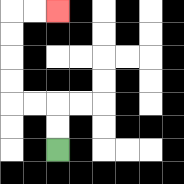{'start': '[2, 6]', 'end': '[2, 0]', 'path_directions': 'U,U,L,L,U,U,U,U,R,R', 'path_coordinates': '[[2, 6], [2, 5], [2, 4], [1, 4], [0, 4], [0, 3], [0, 2], [0, 1], [0, 0], [1, 0], [2, 0]]'}